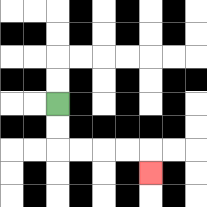{'start': '[2, 4]', 'end': '[6, 7]', 'path_directions': 'D,D,R,R,R,R,D', 'path_coordinates': '[[2, 4], [2, 5], [2, 6], [3, 6], [4, 6], [5, 6], [6, 6], [6, 7]]'}